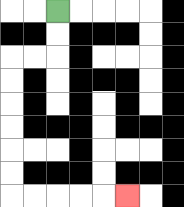{'start': '[2, 0]', 'end': '[5, 8]', 'path_directions': 'D,D,L,L,D,D,D,D,D,D,R,R,R,R,R', 'path_coordinates': '[[2, 0], [2, 1], [2, 2], [1, 2], [0, 2], [0, 3], [0, 4], [0, 5], [0, 6], [0, 7], [0, 8], [1, 8], [2, 8], [3, 8], [4, 8], [5, 8]]'}